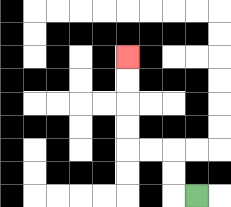{'start': '[8, 8]', 'end': '[5, 2]', 'path_directions': 'L,U,U,L,L,U,U,U,U', 'path_coordinates': '[[8, 8], [7, 8], [7, 7], [7, 6], [6, 6], [5, 6], [5, 5], [5, 4], [5, 3], [5, 2]]'}